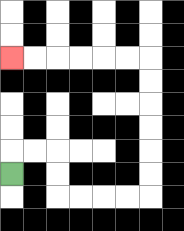{'start': '[0, 7]', 'end': '[0, 2]', 'path_directions': 'U,R,R,D,D,R,R,R,R,U,U,U,U,U,U,L,L,L,L,L,L', 'path_coordinates': '[[0, 7], [0, 6], [1, 6], [2, 6], [2, 7], [2, 8], [3, 8], [4, 8], [5, 8], [6, 8], [6, 7], [6, 6], [6, 5], [6, 4], [6, 3], [6, 2], [5, 2], [4, 2], [3, 2], [2, 2], [1, 2], [0, 2]]'}